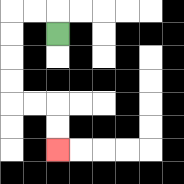{'start': '[2, 1]', 'end': '[2, 6]', 'path_directions': 'U,L,L,D,D,D,D,R,R,D,D', 'path_coordinates': '[[2, 1], [2, 0], [1, 0], [0, 0], [0, 1], [0, 2], [0, 3], [0, 4], [1, 4], [2, 4], [2, 5], [2, 6]]'}